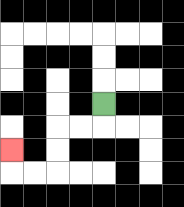{'start': '[4, 4]', 'end': '[0, 6]', 'path_directions': 'D,L,L,D,D,L,L,U', 'path_coordinates': '[[4, 4], [4, 5], [3, 5], [2, 5], [2, 6], [2, 7], [1, 7], [0, 7], [0, 6]]'}